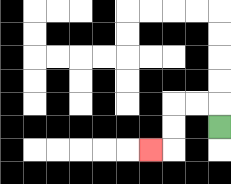{'start': '[9, 5]', 'end': '[6, 6]', 'path_directions': 'U,L,L,D,D,L', 'path_coordinates': '[[9, 5], [9, 4], [8, 4], [7, 4], [7, 5], [7, 6], [6, 6]]'}